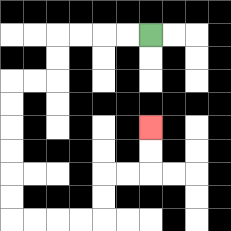{'start': '[6, 1]', 'end': '[6, 5]', 'path_directions': 'L,L,L,L,D,D,L,L,D,D,D,D,D,D,R,R,R,R,U,U,R,R,U,U', 'path_coordinates': '[[6, 1], [5, 1], [4, 1], [3, 1], [2, 1], [2, 2], [2, 3], [1, 3], [0, 3], [0, 4], [0, 5], [0, 6], [0, 7], [0, 8], [0, 9], [1, 9], [2, 9], [3, 9], [4, 9], [4, 8], [4, 7], [5, 7], [6, 7], [6, 6], [6, 5]]'}